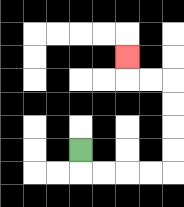{'start': '[3, 6]', 'end': '[5, 2]', 'path_directions': 'D,R,R,R,R,U,U,U,U,L,L,U', 'path_coordinates': '[[3, 6], [3, 7], [4, 7], [5, 7], [6, 7], [7, 7], [7, 6], [7, 5], [7, 4], [7, 3], [6, 3], [5, 3], [5, 2]]'}